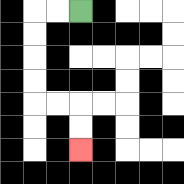{'start': '[3, 0]', 'end': '[3, 6]', 'path_directions': 'L,L,D,D,D,D,R,R,D,D', 'path_coordinates': '[[3, 0], [2, 0], [1, 0], [1, 1], [1, 2], [1, 3], [1, 4], [2, 4], [3, 4], [3, 5], [3, 6]]'}